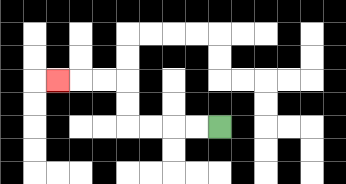{'start': '[9, 5]', 'end': '[2, 3]', 'path_directions': 'L,L,L,L,U,U,L,L,L', 'path_coordinates': '[[9, 5], [8, 5], [7, 5], [6, 5], [5, 5], [5, 4], [5, 3], [4, 3], [3, 3], [2, 3]]'}